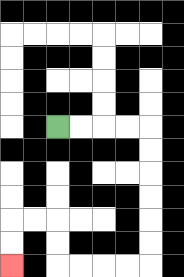{'start': '[2, 5]', 'end': '[0, 11]', 'path_directions': 'R,R,R,R,D,D,D,D,D,D,L,L,L,L,U,U,L,L,D,D', 'path_coordinates': '[[2, 5], [3, 5], [4, 5], [5, 5], [6, 5], [6, 6], [6, 7], [6, 8], [6, 9], [6, 10], [6, 11], [5, 11], [4, 11], [3, 11], [2, 11], [2, 10], [2, 9], [1, 9], [0, 9], [0, 10], [0, 11]]'}